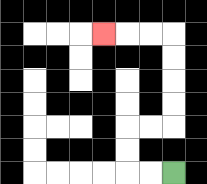{'start': '[7, 7]', 'end': '[4, 1]', 'path_directions': 'L,L,U,U,R,R,U,U,U,U,L,L,L', 'path_coordinates': '[[7, 7], [6, 7], [5, 7], [5, 6], [5, 5], [6, 5], [7, 5], [7, 4], [7, 3], [7, 2], [7, 1], [6, 1], [5, 1], [4, 1]]'}